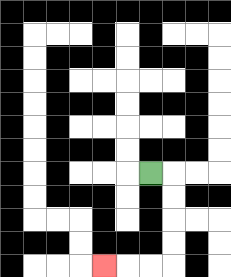{'start': '[6, 7]', 'end': '[4, 11]', 'path_directions': 'R,D,D,D,D,L,L,L', 'path_coordinates': '[[6, 7], [7, 7], [7, 8], [7, 9], [7, 10], [7, 11], [6, 11], [5, 11], [4, 11]]'}